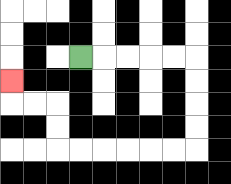{'start': '[3, 2]', 'end': '[0, 3]', 'path_directions': 'R,R,R,R,R,D,D,D,D,L,L,L,L,L,L,U,U,L,L,U', 'path_coordinates': '[[3, 2], [4, 2], [5, 2], [6, 2], [7, 2], [8, 2], [8, 3], [8, 4], [8, 5], [8, 6], [7, 6], [6, 6], [5, 6], [4, 6], [3, 6], [2, 6], [2, 5], [2, 4], [1, 4], [0, 4], [0, 3]]'}